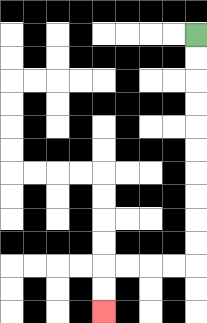{'start': '[8, 1]', 'end': '[4, 13]', 'path_directions': 'D,D,D,D,D,D,D,D,D,D,L,L,L,L,D,D', 'path_coordinates': '[[8, 1], [8, 2], [8, 3], [8, 4], [8, 5], [8, 6], [8, 7], [8, 8], [8, 9], [8, 10], [8, 11], [7, 11], [6, 11], [5, 11], [4, 11], [4, 12], [4, 13]]'}